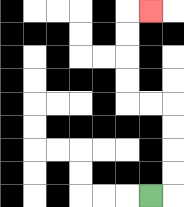{'start': '[6, 8]', 'end': '[6, 0]', 'path_directions': 'R,U,U,U,U,L,L,U,U,U,U,R', 'path_coordinates': '[[6, 8], [7, 8], [7, 7], [7, 6], [7, 5], [7, 4], [6, 4], [5, 4], [5, 3], [5, 2], [5, 1], [5, 0], [6, 0]]'}